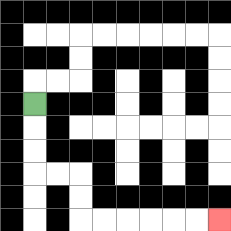{'start': '[1, 4]', 'end': '[9, 9]', 'path_directions': 'D,D,D,R,R,D,D,R,R,R,R,R,R', 'path_coordinates': '[[1, 4], [1, 5], [1, 6], [1, 7], [2, 7], [3, 7], [3, 8], [3, 9], [4, 9], [5, 9], [6, 9], [7, 9], [8, 9], [9, 9]]'}